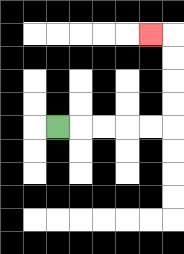{'start': '[2, 5]', 'end': '[6, 1]', 'path_directions': 'R,R,R,R,R,U,U,U,U,L', 'path_coordinates': '[[2, 5], [3, 5], [4, 5], [5, 5], [6, 5], [7, 5], [7, 4], [7, 3], [7, 2], [7, 1], [6, 1]]'}